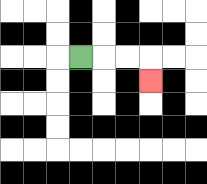{'start': '[3, 2]', 'end': '[6, 3]', 'path_directions': 'R,R,R,D', 'path_coordinates': '[[3, 2], [4, 2], [5, 2], [6, 2], [6, 3]]'}